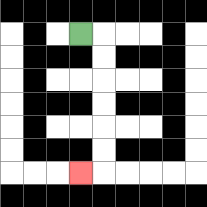{'start': '[3, 1]', 'end': '[3, 7]', 'path_directions': 'R,D,D,D,D,D,D,L', 'path_coordinates': '[[3, 1], [4, 1], [4, 2], [4, 3], [4, 4], [4, 5], [4, 6], [4, 7], [3, 7]]'}